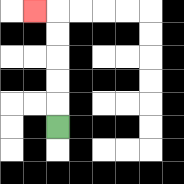{'start': '[2, 5]', 'end': '[1, 0]', 'path_directions': 'U,U,U,U,U,L', 'path_coordinates': '[[2, 5], [2, 4], [2, 3], [2, 2], [2, 1], [2, 0], [1, 0]]'}